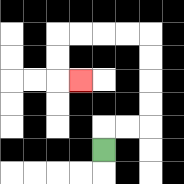{'start': '[4, 6]', 'end': '[3, 3]', 'path_directions': 'U,R,R,U,U,U,U,L,L,L,L,D,D,R', 'path_coordinates': '[[4, 6], [4, 5], [5, 5], [6, 5], [6, 4], [6, 3], [6, 2], [6, 1], [5, 1], [4, 1], [3, 1], [2, 1], [2, 2], [2, 3], [3, 3]]'}